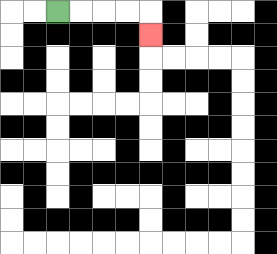{'start': '[2, 0]', 'end': '[6, 1]', 'path_directions': 'R,R,R,R,D', 'path_coordinates': '[[2, 0], [3, 0], [4, 0], [5, 0], [6, 0], [6, 1]]'}